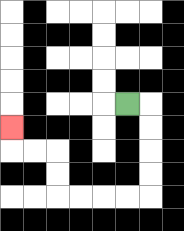{'start': '[5, 4]', 'end': '[0, 5]', 'path_directions': 'R,D,D,D,D,L,L,L,L,U,U,L,L,U', 'path_coordinates': '[[5, 4], [6, 4], [6, 5], [6, 6], [6, 7], [6, 8], [5, 8], [4, 8], [3, 8], [2, 8], [2, 7], [2, 6], [1, 6], [0, 6], [0, 5]]'}